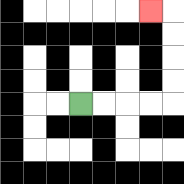{'start': '[3, 4]', 'end': '[6, 0]', 'path_directions': 'R,R,R,R,U,U,U,U,L', 'path_coordinates': '[[3, 4], [4, 4], [5, 4], [6, 4], [7, 4], [7, 3], [7, 2], [7, 1], [7, 0], [6, 0]]'}